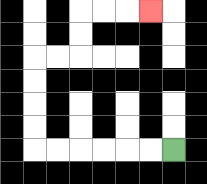{'start': '[7, 6]', 'end': '[6, 0]', 'path_directions': 'L,L,L,L,L,L,U,U,U,U,R,R,U,U,R,R,R', 'path_coordinates': '[[7, 6], [6, 6], [5, 6], [4, 6], [3, 6], [2, 6], [1, 6], [1, 5], [1, 4], [1, 3], [1, 2], [2, 2], [3, 2], [3, 1], [3, 0], [4, 0], [5, 0], [6, 0]]'}